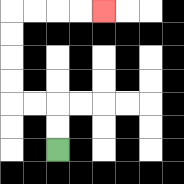{'start': '[2, 6]', 'end': '[4, 0]', 'path_directions': 'U,U,L,L,U,U,U,U,R,R,R,R', 'path_coordinates': '[[2, 6], [2, 5], [2, 4], [1, 4], [0, 4], [0, 3], [0, 2], [0, 1], [0, 0], [1, 0], [2, 0], [3, 0], [4, 0]]'}